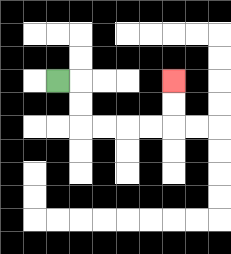{'start': '[2, 3]', 'end': '[7, 3]', 'path_directions': 'R,D,D,R,R,R,R,U,U', 'path_coordinates': '[[2, 3], [3, 3], [3, 4], [3, 5], [4, 5], [5, 5], [6, 5], [7, 5], [7, 4], [7, 3]]'}